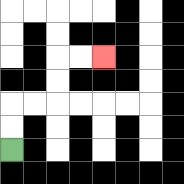{'start': '[0, 6]', 'end': '[4, 2]', 'path_directions': 'U,U,R,R,U,U,R,R', 'path_coordinates': '[[0, 6], [0, 5], [0, 4], [1, 4], [2, 4], [2, 3], [2, 2], [3, 2], [4, 2]]'}